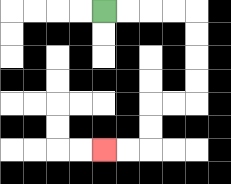{'start': '[4, 0]', 'end': '[4, 6]', 'path_directions': 'R,R,R,R,D,D,D,D,L,L,D,D,L,L', 'path_coordinates': '[[4, 0], [5, 0], [6, 0], [7, 0], [8, 0], [8, 1], [8, 2], [8, 3], [8, 4], [7, 4], [6, 4], [6, 5], [6, 6], [5, 6], [4, 6]]'}